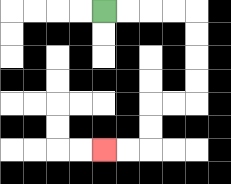{'start': '[4, 0]', 'end': '[4, 6]', 'path_directions': 'R,R,R,R,D,D,D,D,L,L,D,D,L,L', 'path_coordinates': '[[4, 0], [5, 0], [6, 0], [7, 0], [8, 0], [8, 1], [8, 2], [8, 3], [8, 4], [7, 4], [6, 4], [6, 5], [6, 6], [5, 6], [4, 6]]'}